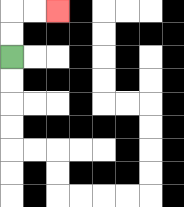{'start': '[0, 2]', 'end': '[2, 0]', 'path_directions': 'U,U,R,R', 'path_coordinates': '[[0, 2], [0, 1], [0, 0], [1, 0], [2, 0]]'}